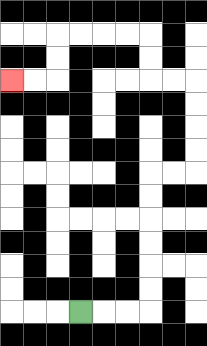{'start': '[3, 13]', 'end': '[0, 3]', 'path_directions': 'R,R,R,U,U,U,U,U,U,R,R,U,U,U,U,L,L,U,U,L,L,L,L,D,D,L,L', 'path_coordinates': '[[3, 13], [4, 13], [5, 13], [6, 13], [6, 12], [6, 11], [6, 10], [6, 9], [6, 8], [6, 7], [7, 7], [8, 7], [8, 6], [8, 5], [8, 4], [8, 3], [7, 3], [6, 3], [6, 2], [6, 1], [5, 1], [4, 1], [3, 1], [2, 1], [2, 2], [2, 3], [1, 3], [0, 3]]'}